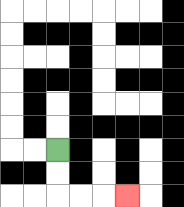{'start': '[2, 6]', 'end': '[5, 8]', 'path_directions': 'D,D,R,R,R', 'path_coordinates': '[[2, 6], [2, 7], [2, 8], [3, 8], [4, 8], [5, 8]]'}